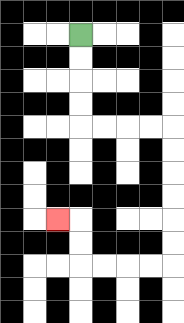{'start': '[3, 1]', 'end': '[2, 9]', 'path_directions': 'D,D,D,D,R,R,R,R,D,D,D,D,D,D,L,L,L,L,U,U,L', 'path_coordinates': '[[3, 1], [3, 2], [3, 3], [3, 4], [3, 5], [4, 5], [5, 5], [6, 5], [7, 5], [7, 6], [7, 7], [7, 8], [7, 9], [7, 10], [7, 11], [6, 11], [5, 11], [4, 11], [3, 11], [3, 10], [3, 9], [2, 9]]'}